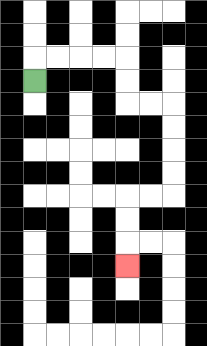{'start': '[1, 3]', 'end': '[5, 11]', 'path_directions': 'U,R,R,R,R,D,D,R,R,D,D,D,D,L,L,D,D,D', 'path_coordinates': '[[1, 3], [1, 2], [2, 2], [3, 2], [4, 2], [5, 2], [5, 3], [5, 4], [6, 4], [7, 4], [7, 5], [7, 6], [7, 7], [7, 8], [6, 8], [5, 8], [5, 9], [5, 10], [5, 11]]'}